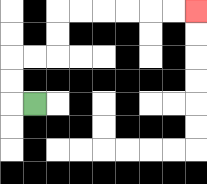{'start': '[1, 4]', 'end': '[8, 0]', 'path_directions': 'L,U,U,R,R,U,U,R,R,R,R,R,R', 'path_coordinates': '[[1, 4], [0, 4], [0, 3], [0, 2], [1, 2], [2, 2], [2, 1], [2, 0], [3, 0], [4, 0], [5, 0], [6, 0], [7, 0], [8, 0]]'}